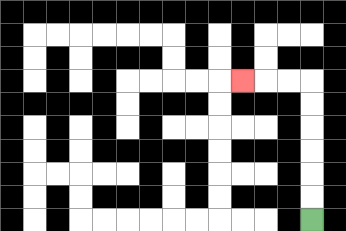{'start': '[13, 9]', 'end': '[10, 3]', 'path_directions': 'U,U,U,U,U,U,L,L,L', 'path_coordinates': '[[13, 9], [13, 8], [13, 7], [13, 6], [13, 5], [13, 4], [13, 3], [12, 3], [11, 3], [10, 3]]'}